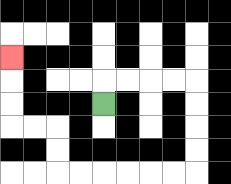{'start': '[4, 4]', 'end': '[0, 2]', 'path_directions': 'U,R,R,R,R,D,D,D,D,L,L,L,L,L,L,U,U,L,L,U,U,U', 'path_coordinates': '[[4, 4], [4, 3], [5, 3], [6, 3], [7, 3], [8, 3], [8, 4], [8, 5], [8, 6], [8, 7], [7, 7], [6, 7], [5, 7], [4, 7], [3, 7], [2, 7], [2, 6], [2, 5], [1, 5], [0, 5], [0, 4], [0, 3], [0, 2]]'}